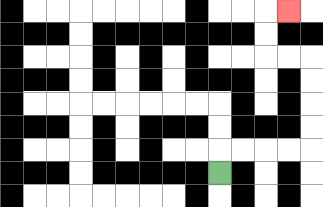{'start': '[9, 7]', 'end': '[12, 0]', 'path_directions': 'U,R,R,R,R,U,U,U,U,L,L,U,U,R', 'path_coordinates': '[[9, 7], [9, 6], [10, 6], [11, 6], [12, 6], [13, 6], [13, 5], [13, 4], [13, 3], [13, 2], [12, 2], [11, 2], [11, 1], [11, 0], [12, 0]]'}